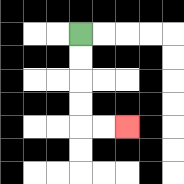{'start': '[3, 1]', 'end': '[5, 5]', 'path_directions': 'D,D,D,D,R,R', 'path_coordinates': '[[3, 1], [3, 2], [3, 3], [3, 4], [3, 5], [4, 5], [5, 5]]'}